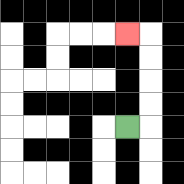{'start': '[5, 5]', 'end': '[5, 1]', 'path_directions': 'R,U,U,U,U,L', 'path_coordinates': '[[5, 5], [6, 5], [6, 4], [6, 3], [6, 2], [6, 1], [5, 1]]'}